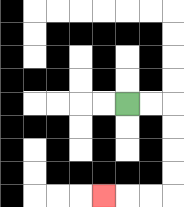{'start': '[5, 4]', 'end': '[4, 8]', 'path_directions': 'R,R,D,D,D,D,L,L,L', 'path_coordinates': '[[5, 4], [6, 4], [7, 4], [7, 5], [7, 6], [7, 7], [7, 8], [6, 8], [5, 8], [4, 8]]'}